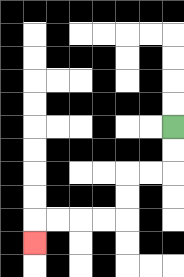{'start': '[7, 5]', 'end': '[1, 10]', 'path_directions': 'D,D,L,L,D,D,L,L,L,L,D', 'path_coordinates': '[[7, 5], [7, 6], [7, 7], [6, 7], [5, 7], [5, 8], [5, 9], [4, 9], [3, 9], [2, 9], [1, 9], [1, 10]]'}